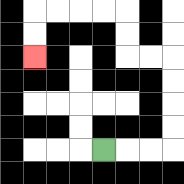{'start': '[4, 6]', 'end': '[1, 2]', 'path_directions': 'R,R,R,U,U,U,U,L,L,U,U,L,L,L,L,D,D', 'path_coordinates': '[[4, 6], [5, 6], [6, 6], [7, 6], [7, 5], [7, 4], [7, 3], [7, 2], [6, 2], [5, 2], [5, 1], [5, 0], [4, 0], [3, 0], [2, 0], [1, 0], [1, 1], [1, 2]]'}